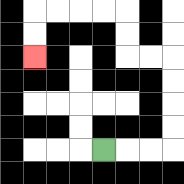{'start': '[4, 6]', 'end': '[1, 2]', 'path_directions': 'R,R,R,U,U,U,U,L,L,U,U,L,L,L,L,D,D', 'path_coordinates': '[[4, 6], [5, 6], [6, 6], [7, 6], [7, 5], [7, 4], [7, 3], [7, 2], [6, 2], [5, 2], [5, 1], [5, 0], [4, 0], [3, 0], [2, 0], [1, 0], [1, 1], [1, 2]]'}